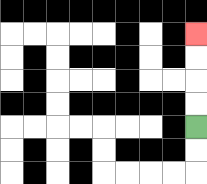{'start': '[8, 5]', 'end': '[8, 1]', 'path_directions': 'U,U,U,U', 'path_coordinates': '[[8, 5], [8, 4], [8, 3], [8, 2], [8, 1]]'}